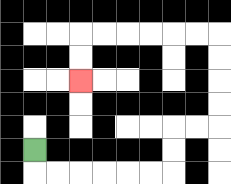{'start': '[1, 6]', 'end': '[3, 3]', 'path_directions': 'D,R,R,R,R,R,R,U,U,R,R,U,U,U,U,L,L,L,L,L,L,D,D', 'path_coordinates': '[[1, 6], [1, 7], [2, 7], [3, 7], [4, 7], [5, 7], [6, 7], [7, 7], [7, 6], [7, 5], [8, 5], [9, 5], [9, 4], [9, 3], [9, 2], [9, 1], [8, 1], [7, 1], [6, 1], [5, 1], [4, 1], [3, 1], [3, 2], [3, 3]]'}